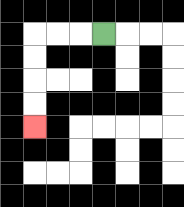{'start': '[4, 1]', 'end': '[1, 5]', 'path_directions': 'L,L,L,D,D,D,D', 'path_coordinates': '[[4, 1], [3, 1], [2, 1], [1, 1], [1, 2], [1, 3], [1, 4], [1, 5]]'}